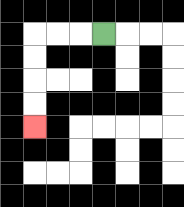{'start': '[4, 1]', 'end': '[1, 5]', 'path_directions': 'L,L,L,D,D,D,D', 'path_coordinates': '[[4, 1], [3, 1], [2, 1], [1, 1], [1, 2], [1, 3], [1, 4], [1, 5]]'}